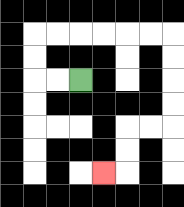{'start': '[3, 3]', 'end': '[4, 7]', 'path_directions': 'L,L,U,U,R,R,R,R,R,R,D,D,D,D,L,L,D,D,L', 'path_coordinates': '[[3, 3], [2, 3], [1, 3], [1, 2], [1, 1], [2, 1], [3, 1], [4, 1], [5, 1], [6, 1], [7, 1], [7, 2], [7, 3], [7, 4], [7, 5], [6, 5], [5, 5], [5, 6], [5, 7], [4, 7]]'}